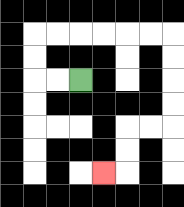{'start': '[3, 3]', 'end': '[4, 7]', 'path_directions': 'L,L,U,U,R,R,R,R,R,R,D,D,D,D,L,L,D,D,L', 'path_coordinates': '[[3, 3], [2, 3], [1, 3], [1, 2], [1, 1], [2, 1], [3, 1], [4, 1], [5, 1], [6, 1], [7, 1], [7, 2], [7, 3], [7, 4], [7, 5], [6, 5], [5, 5], [5, 6], [5, 7], [4, 7]]'}